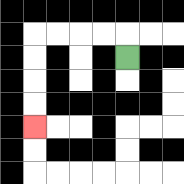{'start': '[5, 2]', 'end': '[1, 5]', 'path_directions': 'U,L,L,L,L,D,D,D,D', 'path_coordinates': '[[5, 2], [5, 1], [4, 1], [3, 1], [2, 1], [1, 1], [1, 2], [1, 3], [1, 4], [1, 5]]'}